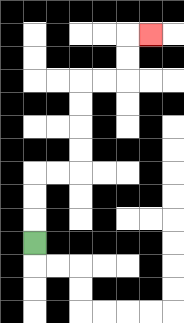{'start': '[1, 10]', 'end': '[6, 1]', 'path_directions': 'U,U,U,R,R,U,U,U,U,R,R,U,U,R', 'path_coordinates': '[[1, 10], [1, 9], [1, 8], [1, 7], [2, 7], [3, 7], [3, 6], [3, 5], [3, 4], [3, 3], [4, 3], [5, 3], [5, 2], [5, 1], [6, 1]]'}